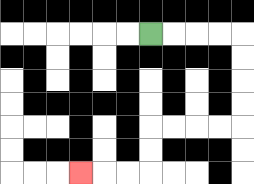{'start': '[6, 1]', 'end': '[3, 7]', 'path_directions': 'R,R,R,R,D,D,D,D,L,L,L,L,D,D,L,L,L', 'path_coordinates': '[[6, 1], [7, 1], [8, 1], [9, 1], [10, 1], [10, 2], [10, 3], [10, 4], [10, 5], [9, 5], [8, 5], [7, 5], [6, 5], [6, 6], [6, 7], [5, 7], [4, 7], [3, 7]]'}